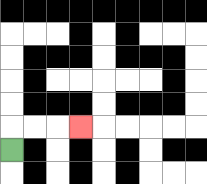{'start': '[0, 6]', 'end': '[3, 5]', 'path_directions': 'U,R,R,R', 'path_coordinates': '[[0, 6], [0, 5], [1, 5], [2, 5], [3, 5]]'}